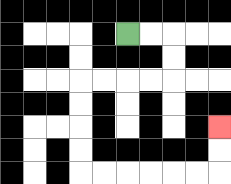{'start': '[5, 1]', 'end': '[9, 5]', 'path_directions': 'R,R,D,D,L,L,L,L,D,D,D,D,R,R,R,R,R,R,U,U', 'path_coordinates': '[[5, 1], [6, 1], [7, 1], [7, 2], [7, 3], [6, 3], [5, 3], [4, 3], [3, 3], [3, 4], [3, 5], [3, 6], [3, 7], [4, 7], [5, 7], [6, 7], [7, 7], [8, 7], [9, 7], [9, 6], [9, 5]]'}